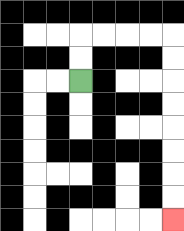{'start': '[3, 3]', 'end': '[7, 9]', 'path_directions': 'U,U,R,R,R,R,D,D,D,D,D,D,D,D', 'path_coordinates': '[[3, 3], [3, 2], [3, 1], [4, 1], [5, 1], [6, 1], [7, 1], [7, 2], [7, 3], [7, 4], [7, 5], [7, 6], [7, 7], [7, 8], [7, 9]]'}